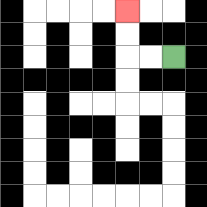{'start': '[7, 2]', 'end': '[5, 0]', 'path_directions': 'L,L,U,U', 'path_coordinates': '[[7, 2], [6, 2], [5, 2], [5, 1], [5, 0]]'}